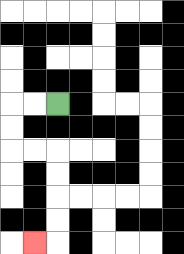{'start': '[2, 4]', 'end': '[1, 10]', 'path_directions': 'L,L,D,D,R,R,D,D,D,D,L', 'path_coordinates': '[[2, 4], [1, 4], [0, 4], [0, 5], [0, 6], [1, 6], [2, 6], [2, 7], [2, 8], [2, 9], [2, 10], [1, 10]]'}